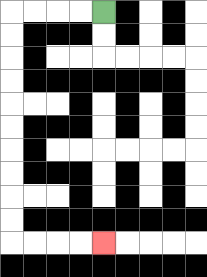{'start': '[4, 0]', 'end': '[4, 10]', 'path_directions': 'L,L,L,L,D,D,D,D,D,D,D,D,D,D,R,R,R,R', 'path_coordinates': '[[4, 0], [3, 0], [2, 0], [1, 0], [0, 0], [0, 1], [0, 2], [0, 3], [0, 4], [0, 5], [0, 6], [0, 7], [0, 8], [0, 9], [0, 10], [1, 10], [2, 10], [3, 10], [4, 10]]'}